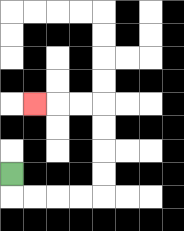{'start': '[0, 7]', 'end': '[1, 4]', 'path_directions': 'D,R,R,R,R,U,U,U,U,L,L,L', 'path_coordinates': '[[0, 7], [0, 8], [1, 8], [2, 8], [3, 8], [4, 8], [4, 7], [4, 6], [4, 5], [4, 4], [3, 4], [2, 4], [1, 4]]'}